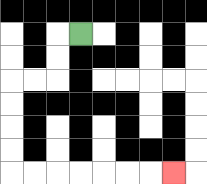{'start': '[3, 1]', 'end': '[7, 7]', 'path_directions': 'L,D,D,L,L,D,D,D,D,R,R,R,R,R,R,R', 'path_coordinates': '[[3, 1], [2, 1], [2, 2], [2, 3], [1, 3], [0, 3], [0, 4], [0, 5], [0, 6], [0, 7], [1, 7], [2, 7], [3, 7], [4, 7], [5, 7], [6, 7], [7, 7]]'}